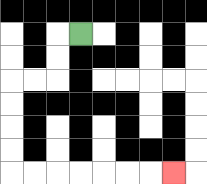{'start': '[3, 1]', 'end': '[7, 7]', 'path_directions': 'L,D,D,L,L,D,D,D,D,R,R,R,R,R,R,R', 'path_coordinates': '[[3, 1], [2, 1], [2, 2], [2, 3], [1, 3], [0, 3], [0, 4], [0, 5], [0, 6], [0, 7], [1, 7], [2, 7], [3, 7], [4, 7], [5, 7], [6, 7], [7, 7]]'}